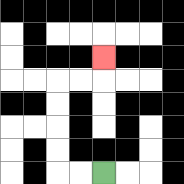{'start': '[4, 7]', 'end': '[4, 2]', 'path_directions': 'L,L,U,U,U,U,R,R,U', 'path_coordinates': '[[4, 7], [3, 7], [2, 7], [2, 6], [2, 5], [2, 4], [2, 3], [3, 3], [4, 3], [4, 2]]'}